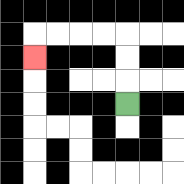{'start': '[5, 4]', 'end': '[1, 2]', 'path_directions': 'U,U,U,L,L,L,L,D', 'path_coordinates': '[[5, 4], [5, 3], [5, 2], [5, 1], [4, 1], [3, 1], [2, 1], [1, 1], [1, 2]]'}